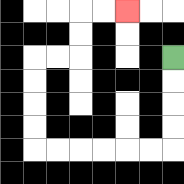{'start': '[7, 2]', 'end': '[5, 0]', 'path_directions': 'D,D,D,D,L,L,L,L,L,L,U,U,U,U,R,R,U,U,R,R', 'path_coordinates': '[[7, 2], [7, 3], [7, 4], [7, 5], [7, 6], [6, 6], [5, 6], [4, 6], [3, 6], [2, 6], [1, 6], [1, 5], [1, 4], [1, 3], [1, 2], [2, 2], [3, 2], [3, 1], [3, 0], [4, 0], [5, 0]]'}